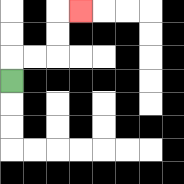{'start': '[0, 3]', 'end': '[3, 0]', 'path_directions': 'U,R,R,U,U,R', 'path_coordinates': '[[0, 3], [0, 2], [1, 2], [2, 2], [2, 1], [2, 0], [3, 0]]'}